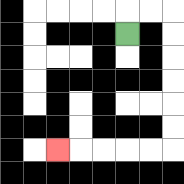{'start': '[5, 1]', 'end': '[2, 6]', 'path_directions': 'U,R,R,D,D,D,D,D,D,L,L,L,L,L', 'path_coordinates': '[[5, 1], [5, 0], [6, 0], [7, 0], [7, 1], [7, 2], [7, 3], [7, 4], [7, 5], [7, 6], [6, 6], [5, 6], [4, 6], [3, 6], [2, 6]]'}